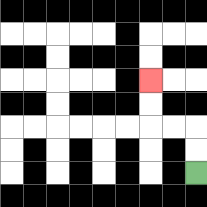{'start': '[8, 7]', 'end': '[6, 3]', 'path_directions': 'U,U,L,L,U,U', 'path_coordinates': '[[8, 7], [8, 6], [8, 5], [7, 5], [6, 5], [6, 4], [6, 3]]'}